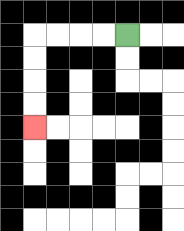{'start': '[5, 1]', 'end': '[1, 5]', 'path_directions': 'L,L,L,L,D,D,D,D', 'path_coordinates': '[[5, 1], [4, 1], [3, 1], [2, 1], [1, 1], [1, 2], [1, 3], [1, 4], [1, 5]]'}